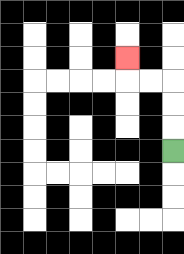{'start': '[7, 6]', 'end': '[5, 2]', 'path_directions': 'U,U,U,L,L,U', 'path_coordinates': '[[7, 6], [7, 5], [7, 4], [7, 3], [6, 3], [5, 3], [5, 2]]'}